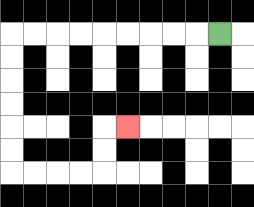{'start': '[9, 1]', 'end': '[5, 5]', 'path_directions': 'L,L,L,L,L,L,L,L,L,D,D,D,D,D,D,R,R,R,R,U,U,R', 'path_coordinates': '[[9, 1], [8, 1], [7, 1], [6, 1], [5, 1], [4, 1], [3, 1], [2, 1], [1, 1], [0, 1], [0, 2], [0, 3], [0, 4], [0, 5], [0, 6], [0, 7], [1, 7], [2, 7], [3, 7], [4, 7], [4, 6], [4, 5], [5, 5]]'}